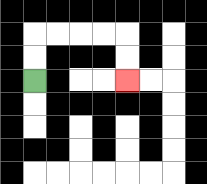{'start': '[1, 3]', 'end': '[5, 3]', 'path_directions': 'U,U,R,R,R,R,D,D', 'path_coordinates': '[[1, 3], [1, 2], [1, 1], [2, 1], [3, 1], [4, 1], [5, 1], [5, 2], [5, 3]]'}